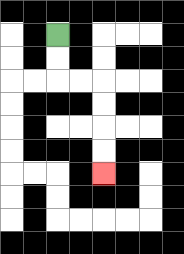{'start': '[2, 1]', 'end': '[4, 7]', 'path_directions': 'D,D,R,R,D,D,D,D', 'path_coordinates': '[[2, 1], [2, 2], [2, 3], [3, 3], [4, 3], [4, 4], [4, 5], [4, 6], [4, 7]]'}